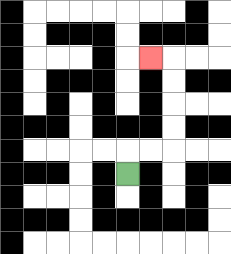{'start': '[5, 7]', 'end': '[6, 2]', 'path_directions': 'U,R,R,U,U,U,U,L', 'path_coordinates': '[[5, 7], [5, 6], [6, 6], [7, 6], [7, 5], [7, 4], [7, 3], [7, 2], [6, 2]]'}